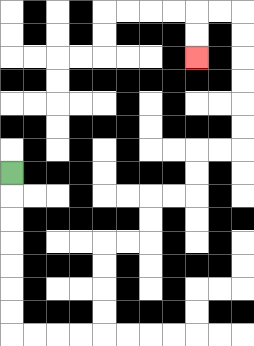{'start': '[0, 7]', 'end': '[8, 2]', 'path_directions': 'D,D,D,D,D,D,D,R,R,R,R,U,U,U,U,R,R,U,U,R,R,U,U,R,R,U,U,U,U,U,U,L,L,D,D', 'path_coordinates': '[[0, 7], [0, 8], [0, 9], [0, 10], [0, 11], [0, 12], [0, 13], [0, 14], [1, 14], [2, 14], [3, 14], [4, 14], [4, 13], [4, 12], [4, 11], [4, 10], [5, 10], [6, 10], [6, 9], [6, 8], [7, 8], [8, 8], [8, 7], [8, 6], [9, 6], [10, 6], [10, 5], [10, 4], [10, 3], [10, 2], [10, 1], [10, 0], [9, 0], [8, 0], [8, 1], [8, 2]]'}